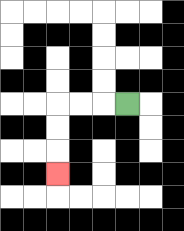{'start': '[5, 4]', 'end': '[2, 7]', 'path_directions': 'L,L,L,D,D,D', 'path_coordinates': '[[5, 4], [4, 4], [3, 4], [2, 4], [2, 5], [2, 6], [2, 7]]'}